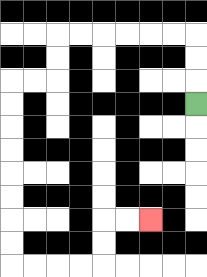{'start': '[8, 4]', 'end': '[6, 9]', 'path_directions': 'U,U,U,L,L,L,L,L,L,D,D,L,L,D,D,D,D,D,D,D,D,R,R,R,R,U,U,R,R', 'path_coordinates': '[[8, 4], [8, 3], [8, 2], [8, 1], [7, 1], [6, 1], [5, 1], [4, 1], [3, 1], [2, 1], [2, 2], [2, 3], [1, 3], [0, 3], [0, 4], [0, 5], [0, 6], [0, 7], [0, 8], [0, 9], [0, 10], [0, 11], [1, 11], [2, 11], [3, 11], [4, 11], [4, 10], [4, 9], [5, 9], [6, 9]]'}